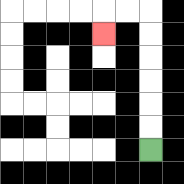{'start': '[6, 6]', 'end': '[4, 1]', 'path_directions': 'U,U,U,U,U,U,L,L,D', 'path_coordinates': '[[6, 6], [6, 5], [6, 4], [6, 3], [6, 2], [6, 1], [6, 0], [5, 0], [4, 0], [4, 1]]'}